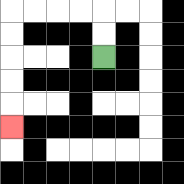{'start': '[4, 2]', 'end': '[0, 5]', 'path_directions': 'U,U,L,L,L,L,D,D,D,D,D', 'path_coordinates': '[[4, 2], [4, 1], [4, 0], [3, 0], [2, 0], [1, 0], [0, 0], [0, 1], [0, 2], [0, 3], [0, 4], [0, 5]]'}